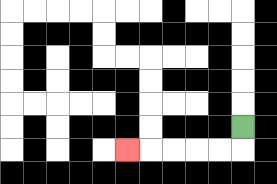{'start': '[10, 5]', 'end': '[5, 6]', 'path_directions': 'D,L,L,L,L,L', 'path_coordinates': '[[10, 5], [10, 6], [9, 6], [8, 6], [7, 6], [6, 6], [5, 6]]'}